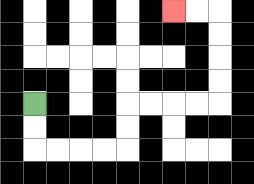{'start': '[1, 4]', 'end': '[7, 0]', 'path_directions': 'D,D,R,R,R,R,U,U,R,R,R,R,U,U,U,U,L,L', 'path_coordinates': '[[1, 4], [1, 5], [1, 6], [2, 6], [3, 6], [4, 6], [5, 6], [5, 5], [5, 4], [6, 4], [7, 4], [8, 4], [9, 4], [9, 3], [9, 2], [9, 1], [9, 0], [8, 0], [7, 0]]'}